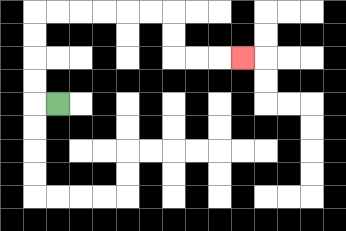{'start': '[2, 4]', 'end': '[10, 2]', 'path_directions': 'L,U,U,U,U,R,R,R,R,R,R,D,D,R,R,R', 'path_coordinates': '[[2, 4], [1, 4], [1, 3], [1, 2], [1, 1], [1, 0], [2, 0], [3, 0], [4, 0], [5, 0], [6, 0], [7, 0], [7, 1], [7, 2], [8, 2], [9, 2], [10, 2]]'}